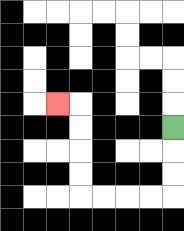{'start': '[7, 5]', 'end': '[2, 4]', 'path_directions': 'D,D,D,L,L,L,L,U,U,U,U,L', 'path_coordinates': '[[7, 5], [7, 6], [7, 7], [7, 8], [6, 8], [5, 8], [4, 8], [3, 8], [3, 7], [3, 6], [3, 5], [3, 4], [2, 4]]'}